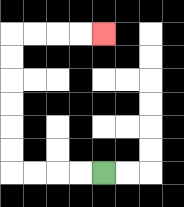{'start': '[4, 7]', 'end': '[4, 1]', 'path_directions': 'L,L,L,L,U,U,U,U,U,U,R,R,R,R', 'path_coordinates': '[[4, 7], [3, 7], [2, 7], [1, 7], [0, 7], [0, 6], [0, 5], [0, 4], [0, 3], [0, 2], [0, 1], [1, 1], [2, 1], [3, 1], [4, 1]]'}